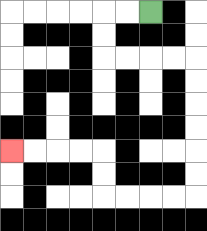{'start': '[6, 0]', 'end': '[0, 6]', 'path_directions': 'L,L,D,D,R,R,R,R,D,D,D,D,D,D,L,L,L,L,U,U,L,L,L,L', 'path_coordinates': '[[6, 0], [5, 0], [4, 0], [4, 1], [4, 2], [5, 2], [6, 2], [7, 2], [8, 2], [8, 3], [8, 4], [8, 5], [8, 6], [8, 7], [8, 8], [7, 8], [6, 8], [5, 8], [4, 8], [4, 7], [4, 6], [3, 6], [2, 6], [1, 6], [0, 6]]'}